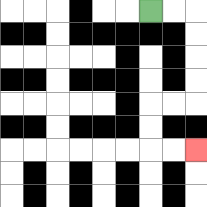{'start': '[6, 0]', 'end': '[8, 6]', 'path_directions': 'R,R,D,D,D,D,L,L,D,D,R,R', 'path_coordinates': '[[6, 0], [7, 0], [8, 0], [8, 1], [8, 2], [8, 3], [8, 4], [7, 4], [6, 4], [6, 5], [6, 6], [7, 6], [8, 6]]'}